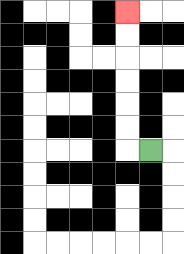{'start': '[6, 6]', 'end': '[5, 0]', 'path_directions': 'L,U,U,U,U,U,U', 'path_coordinates': '[[6, 6], [5, 6], [5, 5], [5, 4], [5, 3], [5, 2], [5, 1], [5, 0]]'}